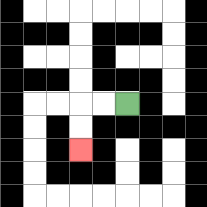{'start': '[5, 4]', 'end': '[3, 6]', 'path_directions': 'L,L,D,D', 'path_coordinates': '[[5, 4], [4, 4], [3, 4], [3, 5], [3, 6]]'}